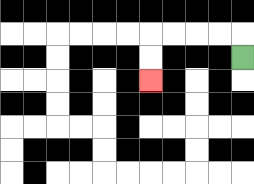{'start': '[10, 2]', 'end': '[6, 3]', 'path_directions': 'U,L,L,L,L,D,D', 'path_coordinates': '[[10, 2], [10, 1], [9, 1], [8, 1], [7, 1], [6, 1], [6, 2], [6, 3]]'}